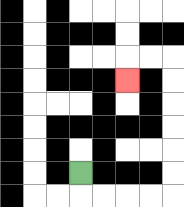{'start': '[3, 7]', 'end': '[5, 3]', 'path_directions': 'D,R,R,R,R,U,U,U,U,U,U,L,L,D', 'path_coordinates': '[[3, 7], [3, 8], [4, 8], [5, 8], [6, 8], [7, 8], [7, 7], [7, 6], [7, 5], [7, 4], [7, 3], [7, 2], [6, 2], [5, 2], [5, 3]]'}